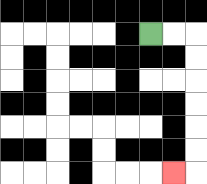{'start': '[6, 1]', 'end': '[7, 7]', 'path_directions': 'R,R,D,D,D,D,D,D,L', 'path_coordinates': '[[6, 1], [7, 1], [8, 1], [8, 2], [8, 3], [8, 4], [8, 5], [8, 6], [8, 7], [7, 7]]'}